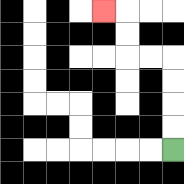{'start': '[7, 6]', 'end': '[4, 0]', 'path_directions': 'U,U,U,U,L,L,U,U,L', 'path_coordinates': '[[7, 6], [7, 5], [7, 4], [7, 3], [7, 2], [6, 2], [5, 2], [5, 1], [5, 0], [4, 0]]'}